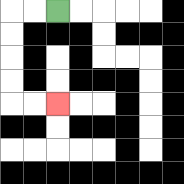{'start': '[2, 0]', 'end': '[2, 4]', 'path_directions': 'L,L,D,D,D,D,R,R', 'path_coordinates': '[[2, 0], [1, 0], [0, 0], [0, 1], [0, 2], [0, 3], [0, 4], [1, 4], [2, 4]]'}